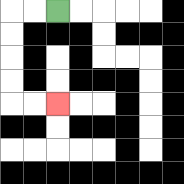{'start': '[2, 0]', 'end': '[2, 4]', 'path_directions': 'L,L,D,D,D,D,R,R', 'path_coordinates': '[[2, 0], [1, 0], [0, 0], [0, 1], [0, 2], [0, 3], [0, 4], [1, 4], [2, 4]]'}